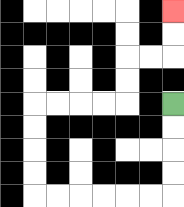{'start': '[7, 4]', 'end': '[7, 0]', 'path_directions': 'D,D,D,D,L,L,L,L,L,L,U,U,U,U,R,R,R,R,U,U,R,R,U,U', 'path_coordinates': '[[7, 4], [7, 5], [7, 6], [7, 7], [7, 8], [6, 8], [5, 8], [4, 8], [3, 8], [2, 8], [1, 8], [1, 7], [1, 6], [1, 5], [1, 4], [2, 4], [3, 4], [4, 4], [5, 4], [5, 3], [5, 2], [6, 2], [7, 2], [7, 1], [7, 0]]'}